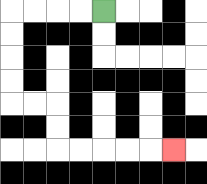{'start': '[4, 0]', 'end': '[7, 6]', 'path_directions': 'L,L,L,L,D,D,D,D,R,R,D,D,R,R,R,R,R', 'path_coordinates': '[[4, 0], [3, 0], [2, 0], [1, 0], [0, 0], [0, 1], [0, 2], [0, 3], [0, 4], [1, 4], [2, 4], [2, 5], [2, 6], [3, 6], [4, 6], [5, 6], [6, 6], [7, 6]]'}